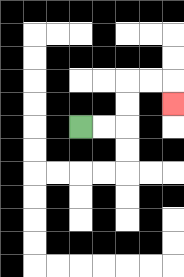{'start': '[3, 5]', 'end': '[7, 4]', 'path_directions': 'R,R,U,U,R,R,D', 'path_coordinates': '[[3, 5], [4, 5], [5, 5], [5, 4], [5, 3], [6, 3], [7, 3], [7, 4]]'}